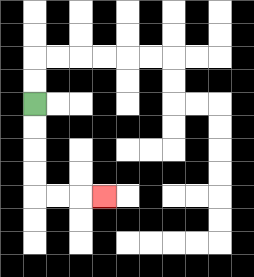{'start': '[1, 4]', 'end': '[4, 8]', 'path_directions': 'D,D,D,D,R,R,R', 'path_coordinates': '[[1, 4], [1, 5], [1, 6], [1, 7], [1, 8], [2, 8], [3, 8], [4, 8]]'}